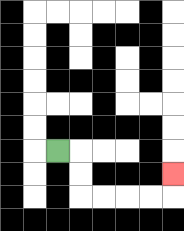{'start': '[2, 6]', 'end': '[7, 7]', 'path_directions': 'R,D,D,R,R,R,R,U', 'path_coordinates': '[[2, 6], [3, 6], [3, 7], [3, 8], [4, 8], [5, 8], [6, 8], [7, 8], [7, 7]]'}